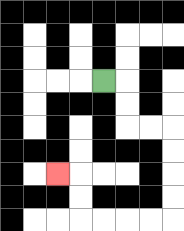{'start': '[4, 3]', 'end': '[2, 7]', 'path_directions': 'R,D,D,R,R,D,D,D,D,L,L,L,L,U,U,L', 'path_coordinates': '[[4, 3], [5, 3], [5, 4], [5, 5], [6, 5], [7, 5], [7, 6], [7, 7], [7, 8], [7, 9], [6, 9], [5, 9], [4, 9], [3, 9], [3, 8], [3, 7], [2, 7]]'}